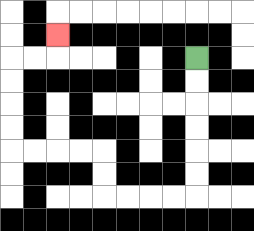{'start': '[8, 2]', 'end': '[2, 1]', 'path_directions': 'D,D,D,D,D,D,L,L,L,L,U,U,L,L,L,L,U,U,U,U,R,R,U', 'path_coordinates': '[[8, 2], [8, 3], [8, 4], [8, 5], [8, 6], [8, 7], [8, 8], [7, 8], [6, 8], [5, 8], [4, 8], [4, 7], [4, 6], [3, 6], [2, 6], [1, 6], [0, 6], [0, 5], [0, 4], [0, 3], [0, 2], [1, 2], [2, 2], [2, 1]]'}